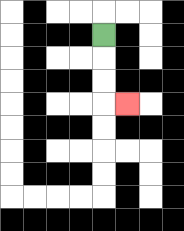{'start': '[4, 1]', 'end': '[5, 4]', 'path_directions': 'D,D,D,R', 'path_coordinates': '[[4, 1], [4, 2], [4, 3], [4, 4], [5, 4]]'}